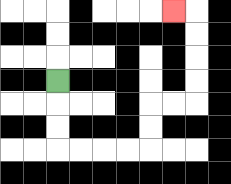{'start': '[2, 3]', 'end': '[7, 0]', 'path_directions': 'D,D,D,R,R,R,R,U,U,R,R,U,U,U,U,L', 'path_coordinates': '[[2, 3], [2, 4], [2, 5], [2, 6], [3, 6], [4, 6], [5, 6], [6, 6], [6, 5], [6, 4], [7, 4], [8, 4], [8, 3], [8, 2], [8, 1], [8, 0], [7, 0]]'}